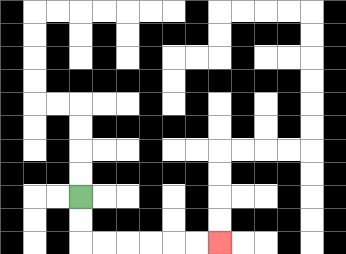{'start': '[3, 8]', 'end': '[9, 10]', 'path_directions': 'D,D,R,R,R,R,R,R', 'path_coordinates': '[[3, 8], [3, 9], [3, 10], [4, 10], [5, 10], [6, 10], [7, 10], [8, 10], [9, 10]]'}